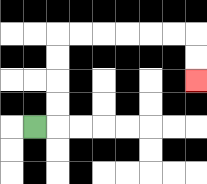{'start': '[1, 5]', 'end': '[8, 3]', 'path_directions': 'R,U,U,U,U,R,R,R,R,R,R,D,D', 'path_coordinates': '[[1, 5], [2, 5], [2, 4], [2, 3], [2, 2], [2, 1], [3, 1], [4, 1], [5, 1], [6, 1], [7, 1], [8, 1], [8, 2], [8, 3]]'}